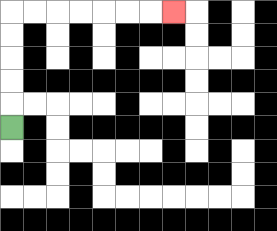{'start': '[0, 5]', 'end': '[7, 0]', 'path_directions': 'U,U,U,U,U,R,R,R,R,R,R,R', 'path_coordinates': '[[0, 5], [0, 4], [0, 3], [0, 2], [0, 1], [0, 0], [1, 0], [2, 0], [3, 0], [4, 0], [5, 0], [6, 0], [7, 0]]'}